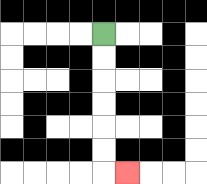{'start': '[4, 1]', 'end': '[5, 7]', 'path_directions': 'D,D,D,D,D,D,R', 'path_coordinates': '[[4, 1], [4, 2], [4, 3], [4, 4], [4, 5], [4, 6], [4, 7], [5, 7]]'}